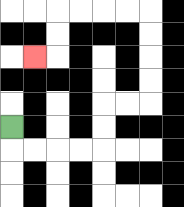{'start': '[0, 5]', 'end': '[1, 2]', 'path_directions': 'D,R,R,R,R,U,U,R,R,U,U,U,U,L,L,L,L,D,D,L', 'path_coordinates': '[[0, 5], [0, 6], [1, 6], [2, 6], [3, 6], [4, 6], [4, 5], [4, 4], [5, 4], [6, 4], [6, 3], [6, 2], [6, 1], [6, 0], [5, 0], [4, 0], [3, 0], [2, 0], [2, 1], [2, 2], [1, 2]]'}